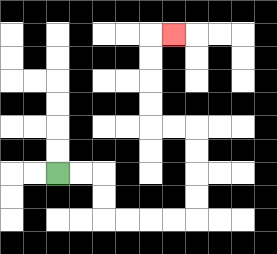{'start': '[2, 7]', 'end': '[7, 1]', 'path_directions': 'R,R,D,D,R,R,R,R,U,U,U,U,L,L,U,U,U,U,R', 'path_coordinates': '[[2, 7], [3, 7], [4, 7], [4, 8], [4, 9], [5, 9], [6, 9], [7, 9], [8, 9], [8, 8], [8, 7], [8, 6], [8, 5], [7, 5], [6, 5], [6, 4], [6, 3], [6, 2], [6, 1], [7, 1]]'}